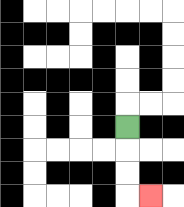{'start': '[5, 5]', 'end': '[6, 8]', 'path_directions': 'D,D,D,R', 'path_coordinates': '[[5, 5], [5, 6], [5, 7], [5, 8], [6, 8]]'}